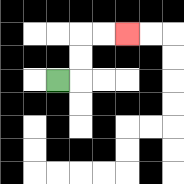{'start': '[2, 3]', 'end': '[5, 1]', 'path_directions': 'R,U,U,R,R', 'path_coordinates': '[[2, 3], [3, 3], [3, 2], [3, 1], [4, 1], [5, 1]]'}